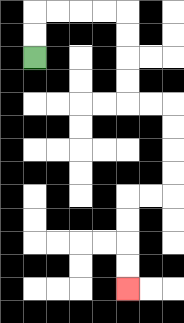{'start': '[1, 2]', 'end': '[5, 12]', 'path_directions': 'U,U,R,R,R,R,D,D,D,D,R,R,D,D,D,D,L,L,D,D,D,D', 'path_coordinates': '[[1, 2], [1, 1], [1, 0], [2, 0], [3, 0], [4, 0], [5, 0], [5, 1], [5, 2], [5, 3], [5, 4], [6, 4], [7, 4], [7, 5], [7, 6], [7, 7], [7, 8], [6, 8], [5, 8], [5, 9], [5, 10], [5, 11], [5, 12]]'}